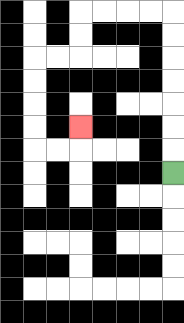{'start': '[7, 7]', 'end': '[3, 5]', 'path_directions': 'U,U,U,U,U,U,U,L,L,L,L,D,D,L,L,D,D,D,D,R,R,U', 'path_coordinates': '[[7, 7], [7, 6], [7, 5], [7, 4], [7, 3], [7, 2], [7, 1], [7, 0], [6, 0], [5, 0], [4, 0], [3, 0], [3, 1], [3, 2], [2, 2], [1, 2], [1, 3], [1, 4], [1, 5], [1, 6], [2, 6], [3, 6], [3, 5]]'}